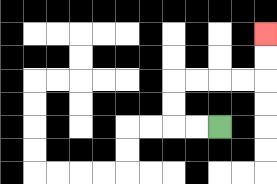{'start': '[9, 5]', 'end': '[11, 1]', 'path_directions': 'L,L,U,U,R,R,R,R,U,U', 'path_coordinates': '[[9, 5], [8, 5], [7, 5], [7, 4], [7, 3], [8, 3], [9, 3], [10, 3], [11, 3], [11, 2], [11, 1]]'}